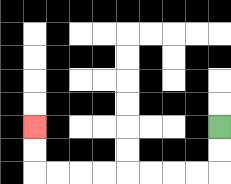{'start': '[9, 5]', 'end': '[1, 5]', 'path_directions': 'D,D,L,L,L,L,L,L,L,L,U,U', 'path_coordinates': '[[9, 5], [9, 6], [9, 7], [8, 7], [7, 7], [6, 7], [5, 7], [4, 7], [3, 7], [2, 7], [1, 7], [1, 6], [1, 5]]'}